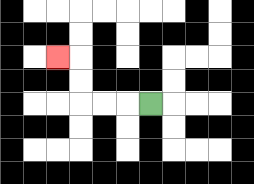{'start': '[6, 4]', 'end': '[2, 2]', 'path_directions': 'L,L,L,U,U,L', 'path_coordinates': '[[6, 4], [5, 4], [4, 4], [3, 4], [3, 3], [3, 2], [2, 2]]'}